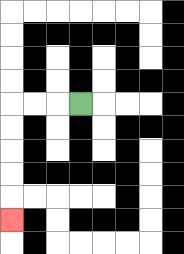{'start': '[3, 4]', 'end': '[0, 9]', 'path_directions': 'L,L,L,D,D,D,D,D', 'path_coordinates': '[[3, 4], [2, 4], [1, 4], [0, 4], [0, 5], [0, 6], [0, 7], [0, 8], [0, 9]]'}